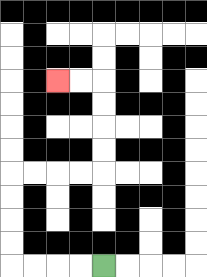{'start': '[4, 11]', 'end': '[2, 3]', 'path_directions': 'L,L,L,L,U,U,U,U,R,R,R,R,U,U,U,U,L,L', 'path_coordinates': '[[4, 11], [3, 11], [2, 11], [1, 11], [0, 11], [0, 10], [0, 9], [0, 8], [0, 7], [1, 7], [2, 7], [3, 7], [4, 7], [4, 6], [4, 5], [4, 4], [4, 3], [3, 3], [2, 3]]'}